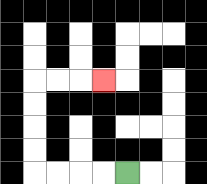{'start': '[5, 7]', 'end': '[4, 3]', 'path_directions': 'L,L,L,L,U,U,U,U,R,R,R', 'path_coordinates': '[[5, 7], [4, 7], [3, 7], [2, 7], [1, 7], [1, 6], [1, 5], [1, 4], [1, 3], [2, 3], [3, 3], [4, 3]]'}